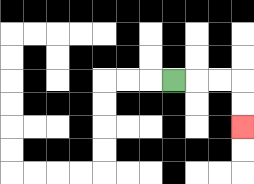{'start': '[7, 3]', 'end': '[10, 5]', 'path_directions': 'R,R,R,D,D', 'path_coordinates': '[[7, 3], [8, 3], [9, 3], [10, 3], [10, 4], [10, 5]]'}